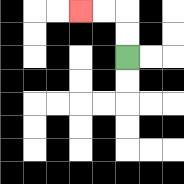{'start': '[5, 2]', 'end': '[3, 0]', 'path_directions': 'U,U,L,L', 'path_coordinates': '[[5, 2], [5, 1], [5, 0], [4, 0], [3, 0]]'}